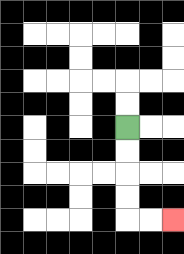{'start': '[5, 5]', 'end': '[7, 9]', 'path_directions': 'D,D,D,D,R,R', 'path_coordinates': '[[5, 5], [5, 6], [5, 7], [5, 8], [5, 9], [6, 9], [7, 9]]'}